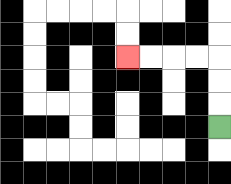{'start': '[9, 5]', 'end': '[5, 2]', 'path_directions': 'U,U,U,L,L,L,L', 'path_coordinates': '[[9, 5], [9, 4], [9, 3], [9, 2], [8, 2], [7, 2], [6, 2], [5, 2]]'}